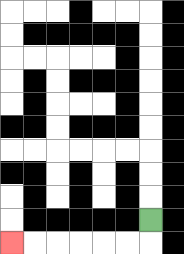{'start': '[6, 9]', 'end': '[0, 10]', 'path_directions': 'D,L,L,L,L,L,L', 'path_coordinates': '[[6, 9], [6, 10], [5, 10], [4, 10], [3, 10], [2, 10], [1, 10], [0, 10]]'}